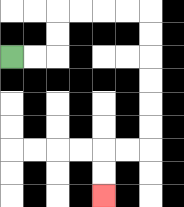{'start': '[0, 2]', 'end': '[4, 8]', 'path_directions': 'R,R,U,U,R,R,R,R,D,D,D,D,D,D,L,L,D,D', 'path_coordinates': '[[0, 2], [1, 2], [2, 2], [2, 1], [2, 0], [3, 0], [4, 0], [5, 0], [6, 0], [6, 1], [6, 2], [6, 3], [6, 4], [6, 5], [6, 6], [5, 6], [4, 6], [4, 7], [4, 8]]'}